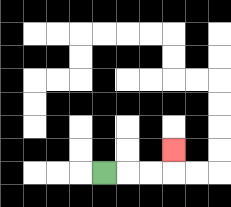{'start': '[4, 7]', 'end': '[7, 6]', 'path_directions': 'R,R,R,U', 'path_coordinates': '[[4, 7], [5, 7], [6, 7], [7, 7], [7, 6]]'}